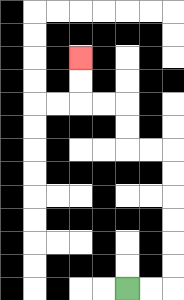{'start': '[5, 12]', 'end': '[3, 2]', 'path_directions': 'R,R,U,U,U,U,U,U,L,L,U,U,L,L,U,U', 'path_coordinates': '[[5, 12], [6, 12], [7, 12], [7, 11], [7, 10], [7, 9], [7, 8], [7, 7], [7, 6], [6, 6], [5, 6], [5, 5], [5, 4], [4, 4], [3, 4], [3, 3], [3, 2]]'}